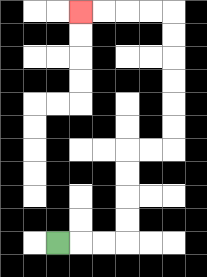{'start': '[2, 10]', 'end': '[3, 0]', 'path_directions': 'R,R,R,U,U,U,U,R,R,U,U,U,U,U,U,L,L,L,L', 'path_coordinates': '[[2, 10], [3, 10], [4, 10], [5, 10], [5, 9], [5, 8], [5, 7], [5, 6], [6, 6], [7, 6], [7, 5], [7, 4], [7, 3], [7, 2], [7, 1], [7, 0], [6, 0], [5, 0], [4, 0], [3, 0]]'}